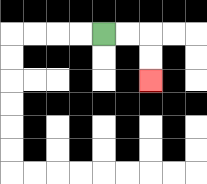{'start': '[4, 1]', 'end': '[6, 3]', 'path_directions': 'R,R,D,D', 'path_coordinates': '[[4, 1], [5, 1], [6, 1], [6, 2], [6, 3]]'}